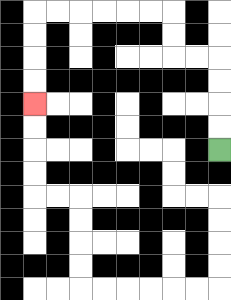{'start': '[9, 6]', 'end': '[1, 4]', 'path_directions': 'U,U,U,U,L,L,U,U,L,L,L,L,L,L,D,D,D,D', 'path_coordinates': '[[9, 6], [9, 5], [9, 4], [9, 3], [9, 2], [8, 2], [7, 2], [7, 1], [7, 0], [6, 0], [5, 0], [4, 0], [3, 0], [2, 0], [1, 0], [1, 1], [1, 2], [1, 3], [1, 4]]'}